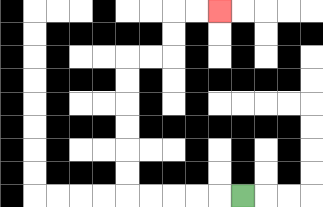{'start': '[10, 8]', 'end': '[9, 0]', 'path_directions': 'L,L,L,L,L,U,U,U,U,U,U,R,R,U,U,R,R', 'path_coordinates': '[[10, 8], [9, 8], [8, 8], [7, 8], [6, 8], [5, 8], [5, 7], [5, 6], [5, 5], [5, 4], [5, 3], [5, 2], [6, 2], [7, 2], [7, 1], [7, 0], [8, 0], [9, 0]]'}